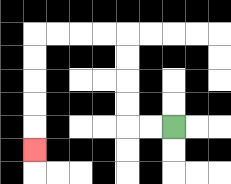{'start': '[7, 5]', 'end': '[1, 6]', 'path_directions': 'L,L,U,U,U,U,L,L,L,L,D,D,D,D,D', 'path_coordinates': '[[7, 5], [6, 5], [5, 5], [5, 4], [5, 3], [5, 2], [5, 1], [4, 1], [3, 1], [2, 1], [1, 1], [1, 2], [1, 3], [1, 4], [1, 5], [1, 6]]'}